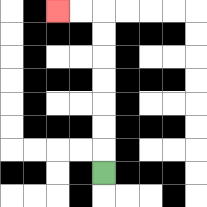{'start': '[4, 7]', 'end': '[2, 0]', 'path_directions': 'U,U,U,U,U,U,U,L,L', 'path_coordinates': '[[4, 7], [4, 6], [4, 5], [4, 4], [4, 3], [4, 2], [4, 1], [4, 0], [3, 0], [2, 0]]'}